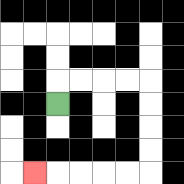{'start': '[2, 4]', 'end': '[1, 7]', 'path_directions': 'U,R,R,R,R,D,D,D,D,L,L,L,L,L', 'path_coordinates': '[[2, 4], [2, 3], [3, 3], [4, 3], [5, 3], [6, 3], [6, 4], [6, 5], [6, 6], [6, 7], [5, 7], [4, 7], [3, 7], [2, 7], [1, 7]]'}